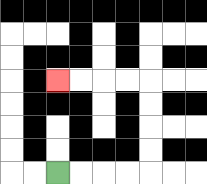{'start': '[2, 7]', 'end': '[2, 3]', 'path_directions': 'R,R,R,R,U,U,U,U,L,L,L,L', 'path_coordinates': '[[2, 7], [3, 7], [4, 7], [5, 7], [6, 7], [6, 6], [6, 5], [6, 4], [6, 3], [5, 3], [4, 3], [3, 3], [2, 3]]'}